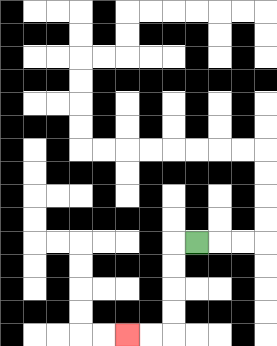{'start': '[8, 10]', 'end': '[5, 14]', 'path_directions': 'L,D,D,D,D,L,L', 'path_coordinates': '[[8, 10], [7, 10], [7, 11], [7, 12], [7, 13], [7, 14], [6, 14], [5, 14]]'}